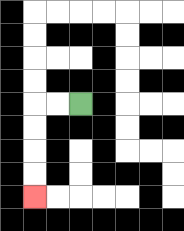{'start': '[3, 4]', 'end': '[1, 8]', 'path_directions': 'L,L,D,D,D,D', 'path_coordinates': '[[3, 4], [2, 4], [1, 4], [1, 5], [1, 6], [1, 7], [1, 8]]'}